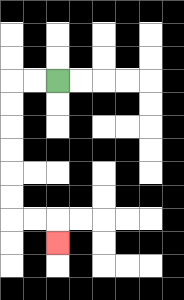{'start': '[2, 3]', 'end': '[2, 10]', 'path_directions': 'L,L,D,D,D,D,D,D,R,R,D', 'path_coordinates': '[[2, 3], [1, 3], [0, 3], [0, 4], [0, 5], [0, 6], [0, 7], [0, 8], [0, 9], [1, 9], [2, 9], [2, 10]]'}